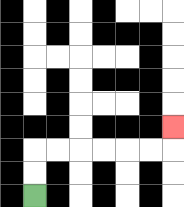{'start': '[1, 8]', 'end': '[7, 5]', 'path_directions': 'U,U,R,R,R,R,R,R,U', 'path_coordinates': '[[1, 8], [1, 7], [1, 6], [2, 6], [3, 6], [4, 6], [5, 6], [6, 6], [7, 6], [7, 5]]'}